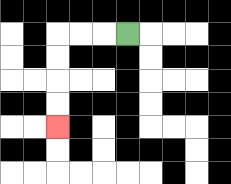{'start': '[5, 1]', 'end': '[2, 5]', 'path_directions': 'L,L,L,D,D,D,D', 'path_coordinates': '[[5, 1], [4, 1], [3, 1], [2, 1], [2, 2], [2, 3], [2, 4], [2, 5]]'}